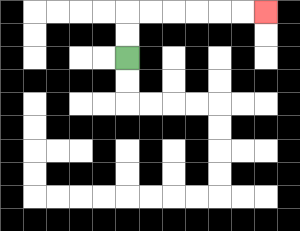{'start': '[5, 2]', 'end': '[11, 0]', 'path_directions': 'U,U,R,R,R,R,R,R', 'path_coordinates': '[[5, 2], [5, 1], [5, 0], [6, 0], [7, 0], [8, 0], [9, 0], [10, 0], [11, 0]]'}